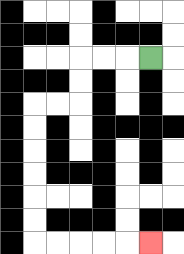{'start': '[6, 2]', 'end': '[6, 10]', 'path_directions': 'L,L,L,D,D,L,L,D,D,D,D,D,D,R,R,R,R,R', 'path_coordinates': '[[6, 2], [5, 2], [4, 2], [3, 2], [3, 3], [3, 4], [2, 4], [1, 4], [1, 5], [1, 6], [1, 7], [1, 8], [1, 9], [1, 10], [2, 10], [3, 10], [4, 10], [5, 10], [6, 10]]'}